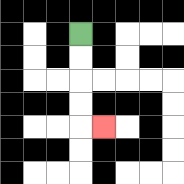{'start': '[3, 1]', 'end': '[4, 5]', 'path_directions': 'D,D,D,D,R', 'path_coordinates': '[[3, 1], [3, 2], [3, 3], [3, 4], [3, 5], [4, 5]]'}